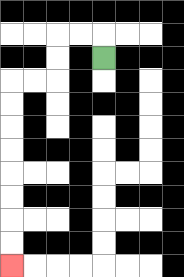{'start': '[4, 2]', 'end': '[0, 11]', 'path_directions': 'U,L,L,D,D,L,L,D,D,D,D,D,D,D,D', 'path_coordinates': '[[4, 2], [4, 1], [3, 1], [2, 1], [2, 2], [2, 3], [1, 3], [0, 3], [0, 4], [0, 5], [0, 6], [0, 7], [0, 8], [0, 9], [0, 10], [0, 11]]'}